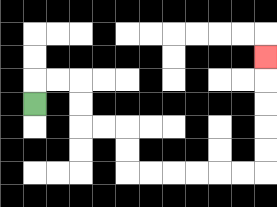{'start': '[1, 4]', 'end': '[11, 2]', 'path_directions': 'U,R,R,D,D,R,R,D,D,R,R,R,R,R,R,U,U,U,U,U', 'path_coordinates': '[[1, 4], [1, 3], [2, 3], [3, 3], [3, 4], [3, 5], [4, 5], [5, 5], [5, 6], [5, 7], [6, 7], [7, 7], [8, 7], [9, 7], [10, 7], [11, 7], [11, 6], [11, 5], [11, 4], [11, 3], [11, 2]]'}